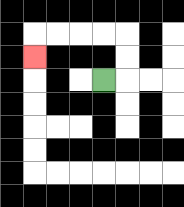{'start': '[4, 3]', 'end': '[1, 2]', 'path_directions': 'R,U,U,L,L,L,L,D', 'path_coordinates': '[[4, 3], [5, 3], [5, 2], [5, 1], [4, 1], [3, 1], [2, 1], [1, 1], [1, 2]]'}